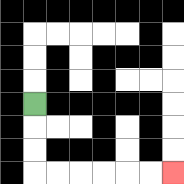{'start': '[1, 4]', 'end': '[7, 7]', 'path_directions': 'D,D,D,R,R,R,R,R,R', 'path_coordinates': '[[1, 4], [1, 5], [1, 6], [1, 7], [2, 7], [3, 7], [4, 7], [5, 7], [6, 7], [7, 7]]'}